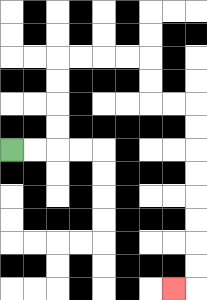{'start': '[0, 6]', 'end': '[7, 12]', 'path_directions': 'R,R,U,U,U,U,R,R,R,R,D,D,R,R,D,D,D,D,D,D,D,D,L', 'path_coordinates': '[[0, 6], [1, 6], [2, 6], [2, 5], [2, 4], [2, 3], [2, 2], [3, 2], [4, 2], [5, 2], [6, 2], [6, 3], [6, 4], [7, 4], [8, 4], [8, 5], [8, 6], [8, 7], [8, 8], [8, 9], [8, 10], [8, 11], [8, 12], [7, 12]]'}